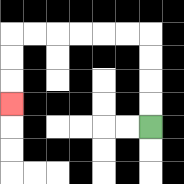{'start': '[6, 5]', 'end': '[0, 4]', 'path_directions': 'U,U,U,U,L,L,L,L,L,L,D,D,D', 'path_coordinates': '[[6, 5], [6, 4], [6, 3], [6, 2], [6, 1], [5, 1], [4, 1], [3, 1], [2, 1], [1, 1], [0, 1], [0, 2], [0, 3], [0, 4]]'}